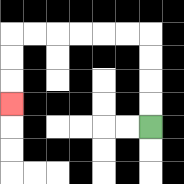{'start': '[6, 5]', 'end': '[0, 4]', 'path_directions': 'U,U,U,U,L,L,L,L,L,L,D,D,D', 'path_coordinates': '[[6, 5], [6, 4], [6, 3], [6, 2], [6, 1], [5, 1], [4, 1], [3, 1], [2, 1], [1, 1], [0, 1], [0, 2], [0, 3], [0, 4]]'}